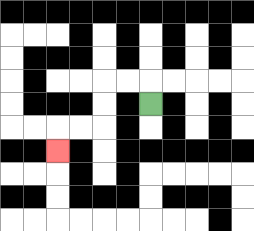{'start': '[6, 4]', 'end': '[2, 6]', 'path_directions': 'U,L,L,D,D,L,L,D', 'path_coordinates': '[[6, 4], [6, 3], [5, 3], [4, 3], [4, 4], [4, 5], [3, 5], [2, 5], [2, 6]]'}